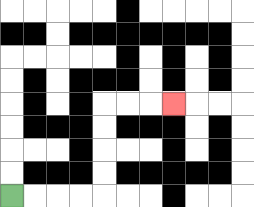{'start': '[0, 8]', 'end': '[7, 4]', 'path_directions': 'R,R,R,R,U,U,U,U,R,R,R', 'path_coordinates': '[[0, 8], [1, 8], [2, 8], [3, 8], [4, 8], [4, 7], [4, 6], [4, 5], [4, 4], [5, 4], [6, 4], [7, 4]]'}